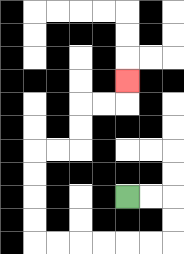{'start': '[5, 8]', 'end': '[5, 3]', 'path_directions': 'R,R,D,D,L,L,L,L,L,L,U,U,U,U,R,R,U,U,R,R,U', 'path_coordinates': '[[5, 8], [6, 8], [7, 8], [7, 9], [7, 10], [6, 10], [5, 10], [4, 10], [3, 10], [2, 10], [1, 10], [1, 9], [1, 8], [1, 7], [1, 6], [2, 6], [3, 6], [3, 5], [3, 4], [4, 4], [5, 4], [5, 3]]'}